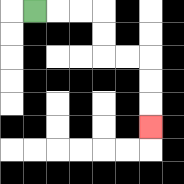{'start': '[1, 0]', 'end': '[6, 5]', 'path_directions': 'R,R,R,D,D,R,R,D,D,D', 'path_coordinates': '[[1, 0], [2, 0], [3, 0], [4, 0], [4, 1], [4, 2], [5, 2], [6, 2], [6, 3], [6, 4], [6, 5]]'}